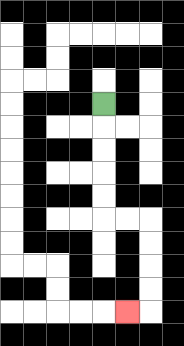{'start': '[4, 4]', 'end': '[5, 13]', 'path_directions': 'D,D,D,D,D,R,R,D,D,D,D,L', 'path_coordinates': '[[4, 4], [4, 5], [4, 6], [4, 7], [4, 8], [4, 9], [5, 9], [6, 9], [6, 10], [6, 11], [6, 12], [6, 13], [5, 13]]'}